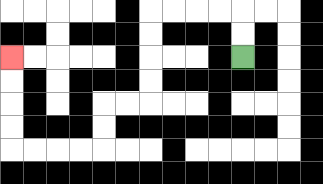{'start': '[10, 2]', 'end': '[0, 2]', 'path_directions': 'U,U,L,L,L,L,D,D,D,D,L,L,D,D,L,L,L,L,U,U,U,U', 'path_coordinates': '[[10, 2], [10, 1], [10, 0], [9, 0], [8, 0], [7, 0], [6, 0], [6, 1], [6, 2], [6, 3], [6, 4], [5, 4], [4, 4], [4, 5], [4, 6], [3, 6], [2, 6], [1, 6], [0, 6], [0, 5], [0, 4], [0, 3], [0, 2]]'}